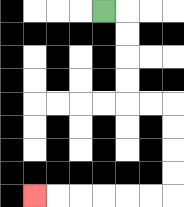{'start': '[4, 0]', 'end': '[1, 8]', 'path_directions': 'R,D,D,D,D,R,R,D,D,D,D,L,L,L,L,L,L', 'path_coordinates': '[[4, 0], [5, 0], [5, 1], [5, 2], [5, 3], [5, 4], [6, 4], [7, 4], [7, 5], [7, 6], [7, 7], [7, 8], [6, 8], [5, 8], [4, 8], [3, 8], [2, 8], [1, 8]]'}